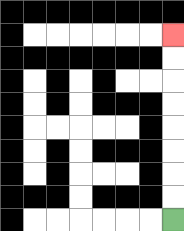{'start': '[7, 9]', 'end': '[7, 1]', 'path_directions': 'U,U,U,U,U,U,U,U', 'path_coordinates': '[[7, 9], [7, 8], [7, 7], [7, 6], [7, 5], [7, 4], [7, 3], [7, 2], [7, 1]]'}